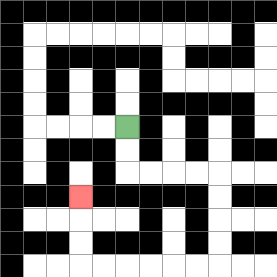{'start': '[5, 5]', 'end': '[3, 8]', 'path_directions': 'D,D,R,R,R,R,D,D,D,D,L,L,L,L,L,L,U,U,U', 'path_coordinates': '[[5, 5], [5, 6], [5, 7], [6, 7], [7, 7], [8, 7], [9, 7], [9, 8], [9, 9], [9, 10], [9, 11], [8, 11], [7, 11], [6, 11], [5, 11], [4, 11], [3, 11], [3, 10], [3, 9], [3, 8]]'}